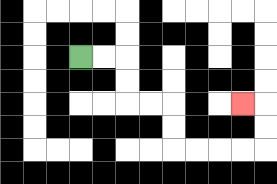{'start': '[3, 2]', 'end': '[10, 4]', 'path_directions': 'R,R,D,D,R,R,D,D,R,R,R,R,U,U,L', 'path_coordinates': '[[3, 2], [4, 2], [5, 2], [5, 3], [5, 4], [6, 4], [7, 4], [7, 5], [7, 6], [8, 6], [9, 6], [10, 6], [11, 6], [11, 5], [11, 4], [10, 4]]'}